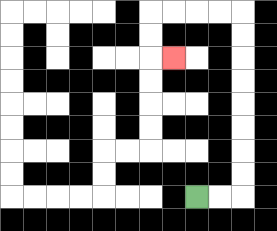{'start': '[8, 8]', 'end': '[7, 2]', 'path_directions': 'R,R,U,U,U,U,U,U,U,U,L,L,L,L,D,D,R', 'path_coordinates': '[[8, 8], [9, 8], [10, 8], [10, 7], [10, 6], [10, 5], [10, 4], [10, 3], [10, 2], [10, 1], [10, 0], [9, 0], [8, 0], [7, 0], [6, 0], [6, 1], [6, 2], [7, 2]]'}